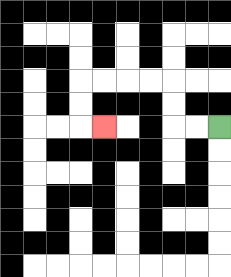{'start': '[9, 5]', 'end': '[4, 5]', 'path_directions': 'L,L,U,U,L,L,L,L,D,D,R', 'path_coordinates': '[[9, 5], [8, 5], [7, 5], [7, 4], [7, 3], [6, 3], [5, 3], [4, 3], [3, 3], [3, 4], [3, 5], [4, 5]]'}